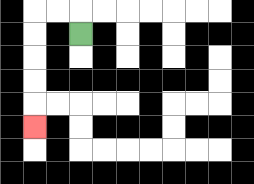{'start': '[3, 1]', 'end': '[1, 5]', 'path_directions': 'U,L,L,D,D,D,D,D', 'path_coordinates': '[[3, 1], [3, 0], [2, 0], [1, 0], [1, 1], [1, 2], [1, 3], [1, 4], [1, 5]]'}